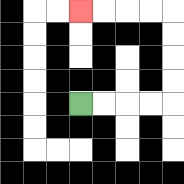{'start': '[3, 4]', 'end': '[3, 0]', 'path_directions': 'R,R,R,R,U,U,U,U,L,L,L,L', 'path_coordinates': '[[3, 4], [4, 4], [5, 4], [6, 4], [7, 4], [7, 3], [7, 2], [7, 1], [7, 0], [6, 0], [5, 0], [4, 0], [3, 0]]'}